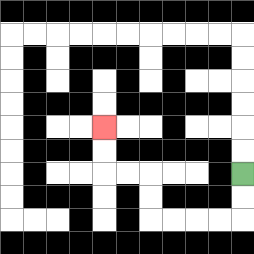{'start': '[10, 7]', 'end': '[4, 5]', 'path_directions': 'D,D,L,L,L,L,U,U,L,L,U,U', 'path_coordinates': '[[10, 7], [10, 8], [10, 9], [9, 9], [8, 9], [7, 9], [6, 9], [6, 8], [6, 7], [5, 7], [4, 7], [4, 6], [4, 5]]'}